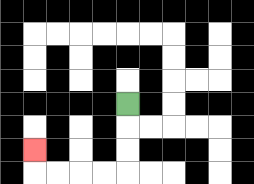{'start': '[5, 4]', 'end': '[1, 6]', 'path_directions': 'D,D,D,L,L,L,L,U', 'path_coordinates': '[[5, 4], [5, 5], [5, 6], [5, 7], [4, 7], [3, 7], [2, 7], [1, 7], [1, 6]]'}